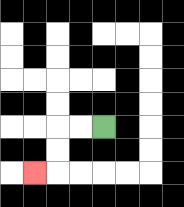{'start': '[4, 5]', 'end': '[1, 7]', 'path_directions': 'L,L,D,D,L', 'path_coordinates': '[[4, 5], [3, 5], [2, 5], [2, 6], [2, 7], [1, 7]]'}